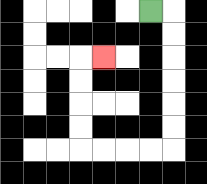{'start': '[6, 0]', 'end': '[4, 2]', 'path_directions': 'R,D,D,D,D,D,D,L,L,L,L,U,U,U,U,R', 'path_coordinates': '[[6, 0], [7, 0], [7, 1], [7, 2], [7, 3], [7, 4], [7, 5], [7, 6], [6, 6], [5, 6], [4, 6], [3, 6], [3, 5], [3, 4], [3, 3], [3, 2], [4, 2]]'}